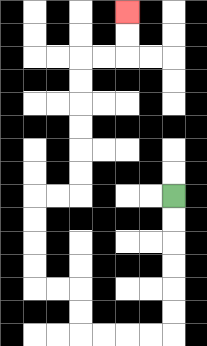{'start': '[7, 8]', 'end': '[5, 0]', 'path_directions': 'D,D,D,D,D,D,L,L,L,L,U,U,L,L,U,U,U,U,R,R,U,U,U,U,U,U,R,R,U,U', 'path_coordinates': '[[7, 8], [7, 9], [7, 10], [7, 11], [7, 12], [7, 13], [7, 14], [6, 14], [5, 14], [4, 14], [3, 14], [3, 13], [3, 12], [2, 12], [1, 12], [1, 11], [1, 10], [1, 9], [1, 8], [2, 8], [3, 8], [3, 7], [3, 6], [3, 5], [3, 4], [3, 3], [3, 2], [4, 2], [5, 2], [5, 1], [5, 0]]'}